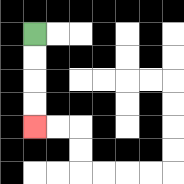{'start': '[1, 1]', 'end': '[1, 5]', 'path_directions': 'D,D,D,D', 'path_coordinates': '[[1, 1], [1, 2], [1, 3], [1, 4], [1, 5]]'}